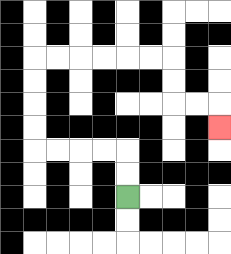{'start': '[5, 8]', 'end': '[9, 5]', 'path_directions': 'U,U,L,L,L,L,U,U,U,U,R,R,R,R,R,R,D,D,R,R,D', 'path_coordinates': '[[5, 8], [5, 7], [5, 6], [4, 6], [3, 6], [2, 6], [1, 6], [1, 5], [1, 4], [1, 3], [1, 2], [2, 2], [3, 2], [4, 2], [5, 2], [6, 2], [7, 2], [7, 3], [7, 4], [8, 4], [9, 4], [9, 5]]'}